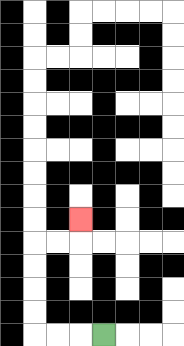{'start': '[4, 14]', 'end': '[3, 9]', 'path_directions': 'L,L,L,U,U,U,U,R,R,U', 'path_coordinates': '[[4, 14], [3, 14], [2, 14], [1, 14], [1, 13], [1, 12], [1, 11], [1, 10], [2, 10], [3, 10], [3, 9]]'}